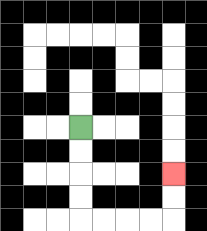{'start': '[3, 5]', 'end': '[7, 7]', 'path_directions': 'D,D,D,D,R,R,R,R,U,U', 'path_coordinates': '[[3, 5], [3, 6], [3, 7], [3, 8], [3, 9], [4, 9], [5, 9], [6, 9], [7, 9], [7, 8], [7, 7]]'}